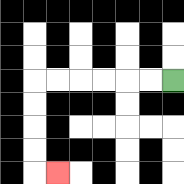{'start': '[7, 3]', 'end': '[2, 7]', 'path_directions': 'L,L,L,L,L,L,D,D,D,D,R', 'path_coordinates': '[[7, 3], [6, 3], [5, 3], [4, 3], [3, 3], [2, 3], [1, 3], [1, 4], [1, 5], [1, 6], [1, 7], [2, 7]]'}